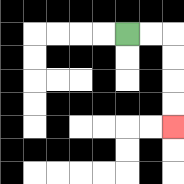{'start': '[5, 1]', 'end': '[7, 5]', 'path_directions': 'R,R,D,D,D,D', 'path_coordinates': '[[5, 1], [6, 1], [7, 1], [7, 2], [7, 3], [7, 4], [7, 5]]'}